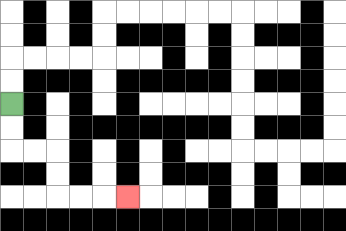{'start': '[0, 4]', 'end': '[5, 8]', 'path_directions': 'D,D,R,R,D,D,R,R,R', 'path_coordinates': '[[0, 4], [0, 5], [0, 6], [1, 6], [2, 6], [2, 7], [2, 8], [3, 8], [4, 8], [5, 8]]'}